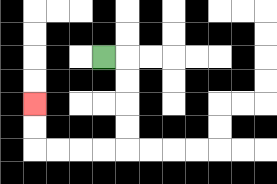{'start': '[4, 2]', 'end': '[1, 4]', 'path_directions': 'R,D,D,D,D,L,L,L,L,U,U', 'path_coordinates': '[[4, 2], [5, 2], [5, 3], [5, 4], [5, 5], [5, 6], [4, 6], [3, 6], [2, 6], [1, 6], [1, 5], [1, 4]]'}